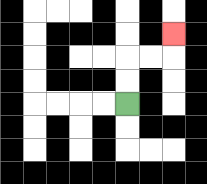{'start': '[5, 4]', 'end': '[7, 1]', 'path_directions': 'U,U,R,R,U', 'path_coordinates': '[[5, 4], [5, 3], [5, 2], [6, 2], [7, 2], [7, 1]]'}